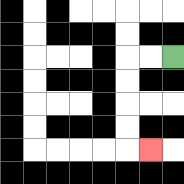{'start': '[7, 2]', 'end': '[6, 6]', 'path_directions': 'L,L,D,D,D,D,R', 'path_coordinates': '[[7, 2], [6, 2], [5, 2], [5, 3], [5, 4], [5, 5], [5, 6], [6, 6]]'}